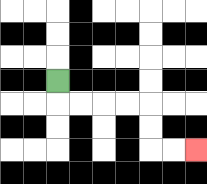{'start': '[2, 3]', 'end': '[8, 6]', 'path_directions': 'D,R,R,R,R,D,D,R,R', 'path_coordinates': '[[2, 3], [2, 4], [3, 4], [4, 4], [5, 4], [6, 4], [6, 5], [6, 6], [7, 6], [8, 6]]'}